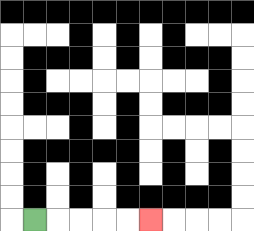{'start': '[1, 9]', 'end': '[6, 9]', 'path_directions': 'R,R,R,R,R', 'path_coordinates': '[[1, 9], [2, 9], [3, 9], [4, 9], [5, 9], [6, 9]]'}